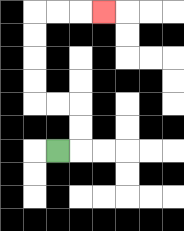{'start': '[2, 6]', 'end': '[4, 0]', 'path_directions': 'R,U,U,L,L,U,U,U,U,R,R,R', 'path_coordinates': '[[2, 6], [3, 6], [3, 5], [3, 4], [2, 4], [1, 4], [1, 3], [1, 2], [1, 1], [1, 0], [2, 0], [3, 0], [4, 0]]'}